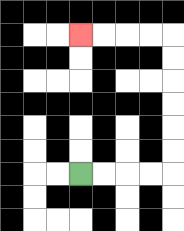{'start': '[3, 7]', 'end': '[3, 1]', 'path_directions': 'R,R,R,R,U,U,U,U,U,U,L,L,L,L', 'path_coordinates': '[[3, 7], [4, 7], [5, 7], [6, 7], [7, 7], [7, 6], [7, 5], [7, 4], [7, 3], [7, 2], [7, 1], [6, 1], [5, 1], [4, 1], [3, 1]]'}